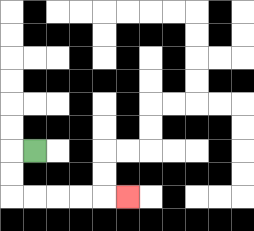{'start': '[1, 6]', 'end': '[5, 8]', 'path_directions': 'L,D,D,R,R,R,R,R', 'path_coordinates': '[[1, 6], [0, 6], [0, 7], [0, 8], [1, 8], [2, 8], [3, 8], [4, 8], [5, 8]]'}